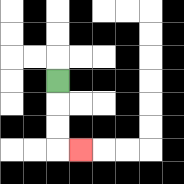{'start': '[2, 3]', 'end': '[3, 6]', 'path_directions': 'D,D,D,R', 'path_coordinates': '[[2, 3], [2, 4], [2, 5], [2, 6], [3, 6]]'}